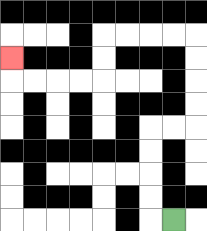{'start': '[7, 9]', 'end': '[0, 2]', 'path_directions': 'L,U,U,U,U,R,R,U,U,U,U,L,L,L,L,D,D,L,L,L,L,U', 'path_coordinates': '[[7, 9], [6, 9], [6, 8], [6, 7], [6, 6], [6, 5], [7, 5], [8, 5], [8, 4], [8, 3], [8, 2], [8, 1], [7, 1], [6, 1], [5, 1], [4, 1], [4, 2], [4, 3], [3, 3], [2, 3], [1, 3], [0, 3], [0, 2]]'}